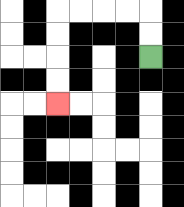{'start': '[6, 2]', 'end': '[2, 4]', 'path_directions': 'U,U,L,L,L,L,D,D,D,D', 'path_coordinates': '[[6, 2], [6, 1], [6, 0], [5, 0], [4, 0], [3, 0], [2, 0], [2, 1], [2, 2], [2, 3], [2, 4]]'}